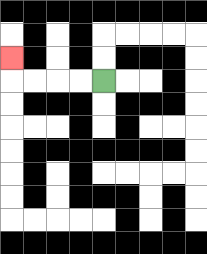{'start': '[4, 3]', 'end': '[0, 2]', 'path_directions': 'L,L,L,L,U', 'path_coordinates': '[[4, 3], [3, 3], [2, 3], [1, 3], [0, 3], [0, 2]]'}